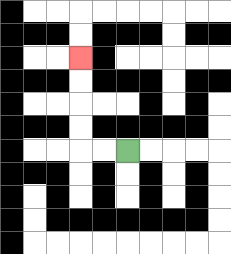{'start': '[5, 6]', 'end': '[3, 2]', 'path_directions': 'L,L,U,U,U,U', 'path_coordinates': '[[5, 6], [4, 6], [3, 6], [3, 5], [3, 4], [3, 3], [3, 2]]'}